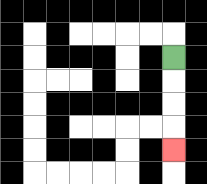{'start': '[7, 2]', 'end': '[7, 6]', 'path_directions': 'D,D,D,D', 'path_coordinates': '[[7, 2], [7, 3], [7, 4], [7, 5], [7, 6]]'}